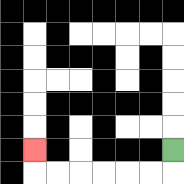{'start': '[7, 6]', 'end': '[1, 6]', 'path_directions': 'D,L,L,L,L,L,L,U', 'path_coordinates': '[[7, 6], [7, 7], [6, 7], [5, 7], [4, 7], [3, 7], [2, 7], [1, 7], [1, 6]]'}